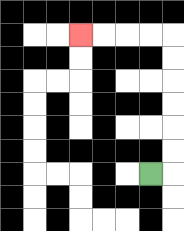{'start': '[6, 7]', 'end': '[3, 1]', 'path_directions': 'R,U,U,U,U,U,U,L,L,L,L', 'path_coordinates': '[[6, 7], [7, 7], [7, 6], [7, 5], [7, 4], [7, 3], [7, 2], [7, 1], [6, 1], [5, 1], [4, 1], [3, 1]]'}